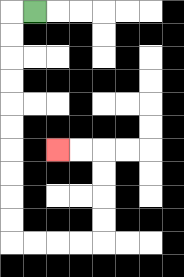{'start': '[1, 0]', 'end': '[2, 6]', 'path_directions': 'L,D,D,D,D,D,D,D,D,D,D,R,R,R,R,U,U,U,U,L,L', 'path_coordinates': '[[1, 0], [0, 0], [0, 1], [0, 2], [0, 3], [0, 4], [0, 5], [0, 6], [0, 7], [0, 8], [0, 9], [0, 10], [1, 10], [2, 10], [3, 10], [4, 10], [4, 9], [4, 8], [4, 7], [4, 6], [3, 6], [2, 6]]'}